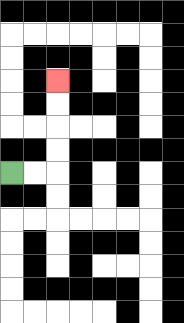{'start': '[0, 7]', 'end': '[2, 3]', 'path_directions': 'R,R,U,U,U,U', 'path_coordinates': '[[0, 7], [1, 7], [2, 7], [2, 6], [2, 5], [2, 4], [2, 3]]'}